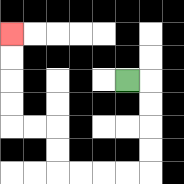{'start': '[5, 3]', 'end': '[0, 1]', 'path_directions': 'R,D,D,D,D,L,L,L,L,U,U,L,L,U,U,U,U', 'path_coordinates': '[[5, 3], [6, 3], [6, 4], [6, 5], [6, 6], [6, 7], [5, 7], [4, 7], [3, 7], [2, 7], [2, 6], [2, 5], [1, 5], [0, 5], [0, 4], [0, 3], [0, 2], [0, 1]]'}